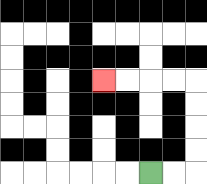{'start': '[6, 7]', 'end': '[4, 3]', 'path_directions': 'R,R,U,U,U,U,L,L,L,L', 'path_coordinates': '[[6, 7], [7, 7], [8, 7], [8, 6], [8, 5], [8, 4], [8, 3], [7, 3], [6, 3], [5, 3], [4, 3]]'}